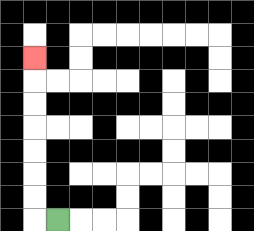{'start': '[2, 9]', 'end': '[1, 2]', 'path_directions': 'L,U,U,U,U,U,U,U', 'path_coordinates': '[[2, 9], [1, 9], [1, 8], [1, 7], [1, 6], [1, 5], [1, 4], [1, 3], [1, 2]]'}